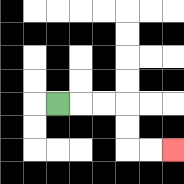{'start': '[2, 4]', 'end': '[7, 6]', 'path_directions': 'R,R,R,D,D,R,R', 'path_coordinates': '[[2, 4], [3, 4], [4, 4], [5, 4], [5, 5], [5, 6], [6, 6], [7, 6]]'}